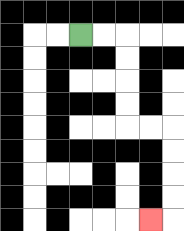{'start': '[3, 1]', 'end': '[6, 9]', 'path_directions': 'R,R,D,D,D,D,R,R,D,D,D,D,L', 'path_coordinates': '[[3, 1], [4, 1], [5, 1], [5, 2], [5, 3], [5, 4], [5, 5], [6, 5], [7, 5], [7, 6], [7, 7], [7, 8], [7, 9], [6, 9]]'}